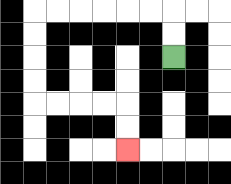{'start': '[7, 2]', 'end': '[5, 6]', 'path_directions': 'U,U,L,L,L,L,L,L,D,D,D,D,R,R,R,R,D,D', 'path_coordinates': '[[7, 2], [7, 1], [7, 0], [6, 0], [5, 0], [4, 0], [3, 0], [2, 0], [1, 0], [1, 1], [1, 2], [1, 3], [1, 4], [2, 4], [3, 4], [4, 4], [5, 4], [5, 5], [5, 6]]'}